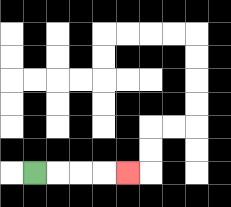{'start': '[1, 7]', 'end': '[5, 7]', 'path_directions': 'R,R,R,R', 'path_coordinates': '[[1, 7], [2, 7], [3, 7], [4, 7], [5, 7]]'}